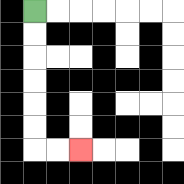{'start': '[1, 0]', 'end': '[3, 6]', 'path_directions': 'D,D,D,D,D,D,R,R', 'path_coordinates': '[[1, 0], [1, 1], [1, 2], [1, 3], [1, 4], [1, 5], [1, 6], [2, 6], [3, 6]]'}